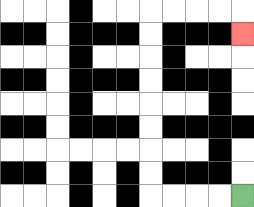{'start': '[10, 8]', 'end': '[10, 1]', 'path_directions': 'L,L,L,L,U,U,U,U,U,U,U,U,R,R,R,R,D', 'path_coordinates': '[[10, 8], [9, 8], [8, 8], [7, 8], [6, 8], [6, 7], [6, 6], [6, 5], [6, 4], [6, 3], [6, 2], [6, 1], [6, 0], [7, 0], [8, 0], [9, 0], [10, 0], [10, 1]]'}